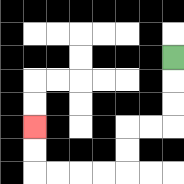{'start': '[7, 2]', 'end': '[1, 5]', 'path_directions': 'D,D,D,L,L,D,D,L,L,L,L,U,U', 'path_coordinates': '[[7, 2], [7, 3], [7, 4], [7, 5], [6, 5], [5, 5], [5, 6], [5, 7], [4, 7], [3, 7], [2, 7], [1, 7], [1, 6], [1, 5]]'}